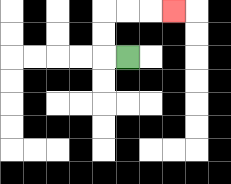{'start': '[5, 2]', 'end': '[7, 0]', 'path_directions': 'L,U,U,R,R,R', 'path_coordinates': '[[5, 2], [4, 2], [4, 1], [4, 0], [5, 0], [6, 0], [7, 0]]'}